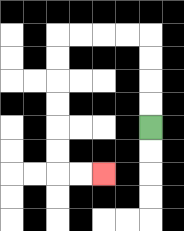{'start': '[6, 5]', 'end': '[4, 7]', 'path_directions': 'U,U,U,U,L,L,L,L,D,D,D,D,D,D,R,R', 'path_coordinates': '[[6, 5], [6, 4], [6, 3], [6, 2], [6, 1], [5, 1], [4, 1], [3, 1], [2, 1], [2, 2], [2, 3], [2, 4], [2, 5], [2, 6], [2, 7], [3, 7], [4, 7]]'}